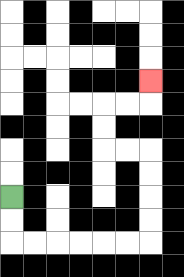{'start': '[0, 8]', 'end': '[6, 3]', 'path_directions': 'D,D,R,R,R,R,R,R,U,U,U,U,L,L,U,U,R,R,U', 'path_coordinates': '[[0, 8], [0, 9], [0, 10], [1, 10], [2, 10], [3, 10], [4, 10], [5, 10], [6, 10], [6, 9], [6, 8], [6, 7], [6, 6], [5, 6], [4, 6], [4, 5], [4, 4], [5, 4], [6, 4], [6, 3]]'}